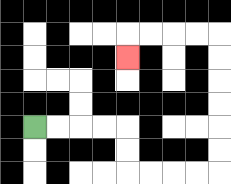{'start': '[1, 5]', 'end': '[5, 2]', 'path_directions': 'R,R,R,R,D,D,R,R,R,R,U,U,U,U,U,U,L,L,L,L,D', 'path_coordinates': '[[1, 5], [2, 5], [3, 5], [4, 5], [5, 5], [5, 6], [5, 7], [6, 7], [7, 7], [8, 7], [9, 7], [9, 6], [9, 5], [9, 4], [9, 3], [9, 2], [9, 1], [8, 1], [7, 1], [6, 1], [5, 1], [5, 2]]'}